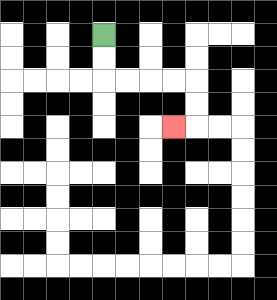{'start': '[4, 1]', 'end': '[7, 5]', 'path_directions': 'D,D,R,R,R,R,D,D,L', 'path_coordinates': '[[4, 1], [4, 2], [4, 3], [5, 3], [6, 3], [7, 3], [8, 3], [8, 4], [8, 5], [7, 5]]'}